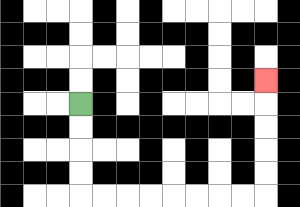{'start': '[3, 4]', 'end': '[11, 3]', 'path_directions': 'D,D,D,D,R,R,R,R,R,R,R,R,U,U,U,U,U', 'path_coordinates': '[[3, 4], [3, 5], [3, 6], [3, 7], [3, 8], [4, 8], [5, 8], [6, 8], [7, 8], [8, 8], [9, 8], [10, 8], [11, 8], [11, 7], [11, 6], [11, 5], [11, 4], [11, 3]]'}